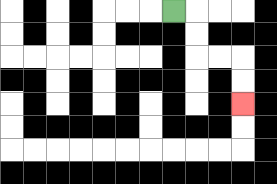{'start': '[7, 0]', 'end': '[10, 4]', 'path_directions': 'R,D,D,R,R,D,D', 'path_coordinates': '[[7, 0], [8, 0], [8, 1], [8, 2], [9, 2], [10, 2], [10, 3], [10, 4]]'}